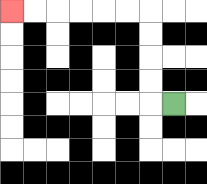{'start': '[7, 4]', 'end': '[0, 0]', 'path_directions': 'L,U,U,U,U,L,L,L,L,L,L', 'path_coordinates': '[[7, 4], [6, 4], [6, 3], [6, 2], [6, 1], [6, 0], [5, 0], [4, 0], [3, 0], [2, 0], [1, 0], [0, 0]]'}